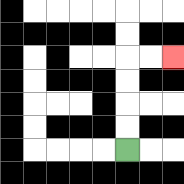{'start': '[5, 6]', 'end': '[7, 2]', 'path_directions': 'U,U,U,U,R,R', 'path_coordinates': '[[5, 6], [5, 5], [5, 4], [5, 3], [5, 2], [6, 2], [7, 2]]'}